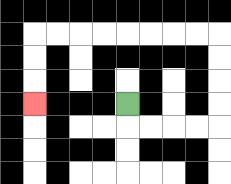{'start': '[5, 4]', 'end': '[1, 4]', 'path_directions': 'D,R,R,R,R,U,U,U,U,L,L,L,L,L,L,L,L,D,D,D', 'path_coordinates': '[[5, 4], [5, 5], [6, 5], [7, 5], [8, 5], [9, 5], [9, 4], [9, 3], [9, 2], [9, 1], [8, 1], [7, 1], [6, 1], [5, 1], [4, 1], [3, 1], [2, 1], [1, 1], [1, 2], [1, 3], [1, 4]]'}